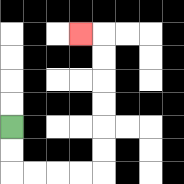{'start': '[0, 5]', 'end': '[3, 1]', 'path_directions': 'D,D,R,R,R,R,U,U,U,U,U,U,L', 'path_coordinates': '[[0, 5], [0, 6], [0, 7], [1, 7], [2, 7], [3, 7], [4, 7], [4, 6], [4, 5], [4, 4], [4, 3], [4, 2], [4, 1], [3, 1]]'}